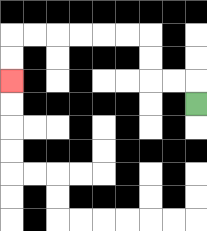{'start': '[8, 4]', 'end': '[0, 3]', 'path_directions': 'U,L,L,U,U,L,L,L,L,L,L,D,D', 'path_coordinates': '[[8, 4], [8, 3], [7, 3], [6, 3], [6, 2], [6, 1], [5, 1], [4, 1], [3, 1], [2, 1], [1, 1], [0, 1], [0, 2], [0, 3]]'}